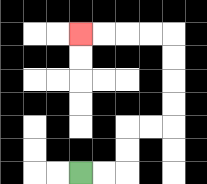{'start': '[3, 7]', 'end': '[3, 1]', 'path_directions': 'R,R,U,U,R,R,U,U,U,U,L,L,L,L', 'path_coordinates': '[[3, 7], [4, 7], [5, 7], [5, 6], [5, 5], [6, 5], [7, 5], [7, 4], [7, 3], [7, 2], [7, 1], [6, 1], [5, 1], [4, 1], [3, 1]]'}